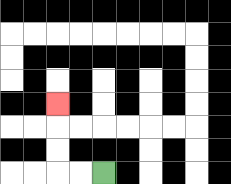{'start': '[4, 7]', 'end': '[2, 4]', 'path_directions': 'L,L,U,U,U', 'path_coordinates': '[[4, 7], [3, 7], [2, 7], [2, 6], [2, 5], [2, 4]]'}